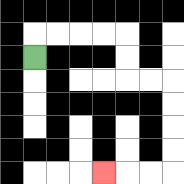{'start': '[1, 2]', 'end': '[4, 7]', 'path_directions': 'U,R,R,R,R,D,D,R,R,D,D,D,D,L,L,L', 'path_coordinates': '[[1, 2], [1, 1], [2, 1], [3, 1], [4, 1], [5, 1], [5, 2], [5, 3], [6, 3], [7, 3], [7, 4], [7, 5], [7, 6], [7, 7], [6, 7], [5, 7], [4, 7]]'}